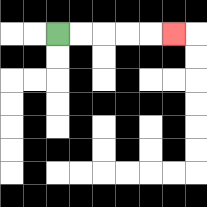{'start': '[2, 1]', 'end': '[7, 1]', 'path_directions': 'R,R,R,R,R', 'path_coordinates': '[[2, 1], [3, 1], [4, 1], [5, 1], [6, 1], [7, 1]]'}